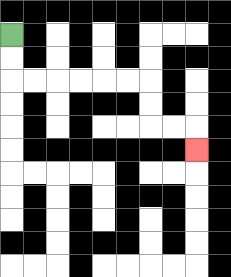{'start': '[0, 1]', 'end': '[8, 6]', 'path_directions': 'D,D,R,R,R,R,R,R,D,D,R,R,D', 'path_coordinates': '[[0, 1], [0, 2], [0, 3], [1, 3], [2, 3], [3, 3], [4, 3], [5, 3], [6, 3], [6, 4], [6, 5], [7, 5], [8, 5], [8, 6]]'}